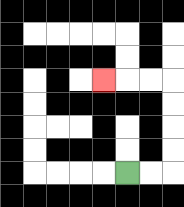{'start': '[5, 7]', 'end': '[4, 3]', 'path_directions': 'R,R,U,U,U,U,L,L,L', 'path_coordinates': '[[5, 7], [6, 7], [7, 7], [7, 6], [7, 5], [7, 4], [7, 3], [6, 3], [5, 3], [4, 3]]'}